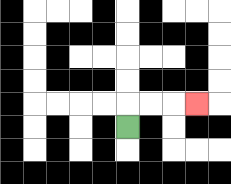{'start': '[5, 5]', 'end': '[8, 4]', 'path_directions': 'U,R,R,R', 'path_coordinates': '[[5, 5], [5, 4], [6, 4], [7, 4], [8, 4]]'}